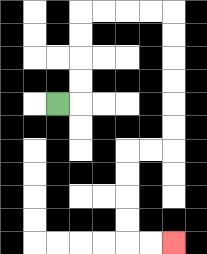{'start': '[2, 4]', 'end': '[7, 10]', 'path_directions': 'R,U,U,U,U,R,R,R,R,D,D,D,D,D,D,L,L,D,D,D,D,R,R', 'path_coordinates': '[[2, 4], [3, 4], [3, 3], [3, 2], [3, 1], [3, 0], [4, 0], [5, 0], [6, 0], [7, 0], [7, 1], [7, 2], [7, 3], [7, 4], [7, 5], [7, 6], [6, 6], [5, 6], [5, 7], [5, 8], [5, 9], [5, 10], [6, 10], [7, 10]]'}